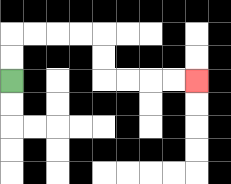{'start': '[0, 3]', 'end': '[8, 3]', 'path_directions': 'U,U,R,R,R,R,D,D,R,R,R,R', 'path_coordinates': '[[0, 3], [0, 2], [0, 1], [1, 1], [2, 1], [3, 1], [4, 1], [4, 2], [4, 3], [5, 3], [6, 3], [7, 3], [8, 3]]'}